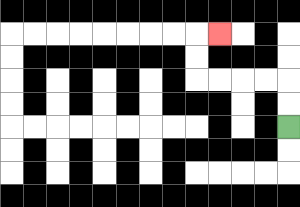{'start': '[12, 5]', 'end': '[9, 1]', 'path_directions': 'U,U,L,L,L,L,U,U,R', 'path_coordinates': '[[12, 5], [12, 4], [12, 3], [11, 3], [10, 3], [9, 3], [8, 3], [8, 2], [8, 1], [9, 1]]'}